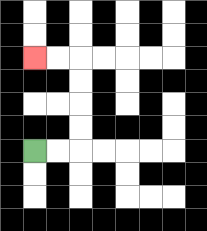{'start': '[1, 6]', 'end': '[1, 2]', 'path_directions': 'R,R,U,U,U,U,L,L', 'path_coordinates': '[[1, 6], [2, 6], [3, 6], [3, 5], [3, 4], [3, 3], [3, 2], [2, 2], [1, 2]]'}